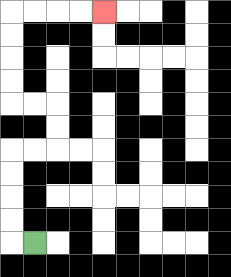{'start': '[1, 10]', 'end': '[4, 0]', 'path_directions': 'L,U,U,U,U,R,R,U,U,L,L,U,U,U,U,R,R,R,R', 'path_coordinates': '[[1, 10], [0, 10], [0, 9], [0, 8], [0, 7], [0, 6], [1, 6], [2, 6], [2, 5], [2, 4], [1, 4], [0, 4], [0, 3], [0, 2], [0, 1], [0, 0], [1, 0], [2, 0], [3, 0], [4, 0]]'}